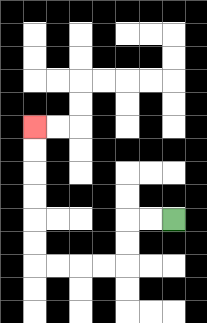{'start': '[7, 9]', 'end': '[1, 5]', 'path_directions': 'L,L,D,D,L,L,L,L,U,U,U,U,U,U', 'path_coordinates': '[[7, 9], [6, 9], [5, 9], [5, 10], [5, 11], [4, 11], [3, 11], [2, 11], [1, 11], [1, 10], [1, 9], [1, 8], [1, 7], [1, 6], [1, 5]]'}